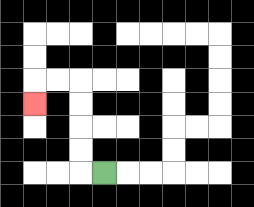{'start': '[4, 7]', 'end': '[1, 4]', 'path_directions': 'L,U,U,U,U,L,L,D', 'path_coordinates': '[[4, 7], [3, 7], [3, 6], [3, 5], [3, 4], [3, 3], [2, 3], [1, 3], [1, 4]]'}